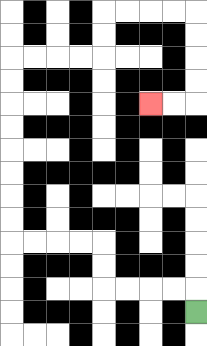{'start': '[8, 13]', 'end': '[6, 4]', 'path_directions': 'U,L,L,L,L,U,U,L,L,L,L,U,U,U,U,U,U,U,U,R,R,R,R,U,U,R,R,R,R,D,D,D,D,L,L', 'path_coordinates': '[[8, 13], [8, 12], [7, 12], [6, 12], [5, 12], [4, 12], [4, 11], [4, 10], [3, 10], [2, 10], [1, 10], [0, 10], [0, 9], [0, 8], [0, 7], [0, 6], [0, 5], [0, 4], [0, 3], [0, 2], [1, 2], [2, 2], [3, 2], [4, 2], [4, 1], [4, 0], [5, 0], [6, 0], [7, 0], [8, 0], [8, 1], [8, 2], [8, 3], [8, 4], [7, 4], [6, 4]]'}